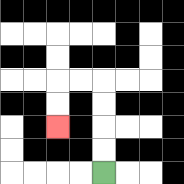{'start': '[4, 7]', 'end': '[2, 5]', 'path_directions': 'U,U,U,U,L,L,D,D', 'path_coordinates': '[[4, 7], [4, 6], [4, 5], [4, 4], [4, 3], [3, 3], [2, 3], [2, 4], [2, 5]]'}